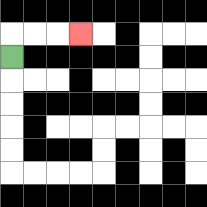{'start': '[0, 2]', 'end': '[3, 1]', 'path_directions': 'U,R,R,R', 'path_coordinates': '[[0, 2], [0, 1], [1, 1], [2, 1], [3, 1]]'}